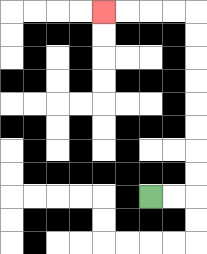{'start': '[6, 8]', 'end': '[4, 0]', 'path_directions': 'R,R,U,U,U,U,U,U,U,U,L,L,L,L', 'path_coordinates': '[[6, 8], [7, 8], [8, 8], [8, 7], [8, 6], [8, 5], [8, 4], [8, 3], [8, 2], [8, 1], [8, 0], [7, 0], [6, 0], [5, 0], [4, 0]]'}